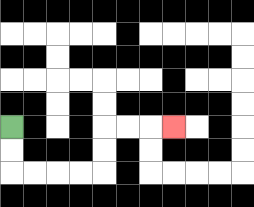{'start': '[0, 5]', 'end': '[7, 5]', 'path_directions': 'D,D,R,R,R,R,U,U,R,R,R', 'path_coordinates': '[[0, 5], [0, 6], [0, 7], [1, 7], [2, 7], [3, 7], [4, 7], [4, 6], [4, 5], [5, 5], [6, 5], [7, 5]]'}